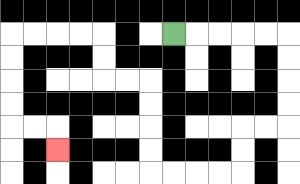{'start': '[7, 1]', 'end': '[2, 6]', 'path_directions': 'R,R,R,R,R,D,D,D,D,L,L,D,D,L,L,L,L,U,U,U,U,L,L,U,U,L,L,L,L,D,D,D,D,R,R,D', 'path_coordinates': '[[7, 1], [8, 1], [9, 1], [10, 1], [11, 1], [12, 1], [12, 2], [12, 3], [12, 4], [12, 5], [11, 5], [10, 5], [10, 6], [10, 7], [9, 7], [8, 7], [7, 7], [6, 7], [6, 6], [6, 5], [6, 4], [6, 3], [5, 3], [4, 3], [4, 2], [4, 1], [3, 1], [2, 1], [1, 1], [0, 1], [0, 2], [0, 3], [0, 4], [0, 5], [1, 5], [2, 5], [2, 6]]'}